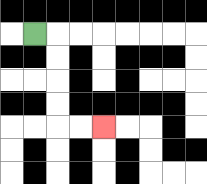{'start': '[1, 1]', 'end': '[4, 5]', 'path_directions': 'R,D,D,D,D,R,R', 'path_coordinates': '[[1, 1], [2, 1], [2, 2], [2, 3], [2, 4], [2, 5], [3, 5], [4, 5]]'}